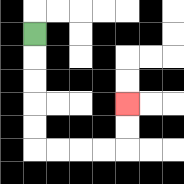{'start': '[1, 1]', 'end': '[5, 4]', 'path_directions': 'D,D,D,D,D,R,R,R,R,U,U', 'path_coordinates': '[[1, 1], [1, 2], [1, 3], [1, 4], [1, 5], [1, 6], [2, 6], [3, 6], [4, 6], [5, 6], [5, 5], [5, 4]]'}